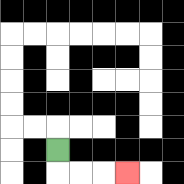{'start': '[2, 6]', 'end': '[5, 7]', 'path_directions': 'D,R,R,R', 'path_coordinates': '[[2, 6], [2, 7], [3, 7], [4, 7], [5, 7]]'}